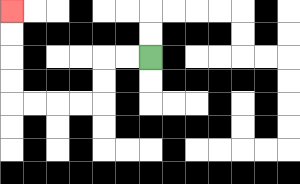{'start': '[6, 2]', 'end': '[0, 0]', 'path_directions': 'L,L,D,D,L,L,L,L,U,U,U,U', 'path_coordinates': '[[6, 2], [5, 2], [4, 2], [4, 3], [4, 4], [3, 4], [2, 4], [1, 4], [0, 4], [0, 3], [0, 2], [0, 1], [0, 0]]'}